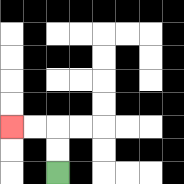{'start': '[2, 7]', 'end': '[0, 5]', 'path_directions': 'U,U,L,L', 'path_coordinates': '[[2, 7], [2, 6], [2, 5], [1, 5], [0, 5]]'}